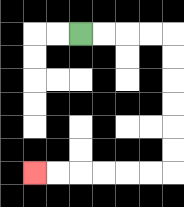{'start': '[3, 1]', 'end': '[1, 7]', 'path_directions': 'R,R,R,R,D,D,D,D,D,D,L,L,L,L,L,L', 'path_coordinates': '[[3, 1], [4, 1], [5, 1], [6, 1], [7, 1], [7, 2], [7, 3], [7, 4], [7, 5], [7, 6], [7, 7], [6, 7], [5, 7], [4, 7], [3, 7], [2, 7], [1, 7]]'}